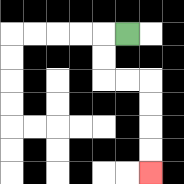{'start': '[5, 1]', 'end': '[6, 7]', 'path_directions': 'L,D,D,R,R,D,D,D,D', 'path_coordinates': '[[5, 1], [4, 1], [4, 2], [4, 3], [5, 3], [6, 3], [6, 4], [6, 5], [6, 6], [6, 7]]'}